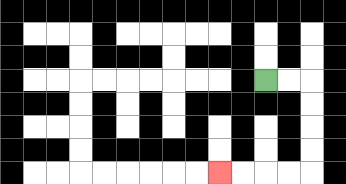{'start': '[11, 3]', 'end': '[9, 7]', 'path_directions': 'R,R,D,D,D,D,L,L,L,L', 'path_coordinates': '[[11, 3], [12, 3], [13, 3], [13, 4], [13, 5], [13, 6], [13, 7], [12, 7], [11, 7], [10, 7], [9, 7]]'}